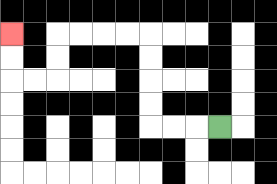{'start': '[9, 5]', 'end': '[0, 1]', 'path_directions': 'L,L,L,U,U,U,U,L,L,L,L,D,D,L,L,U,U', 'path_coordinates': '[[9, 5], [8, 5], [7, 5], [6, 5], [6, 4], [6, 3], [6, 2], [6, 1], [5, 1], [4, 1], [3, 1], [2, 1], [2, 2], [2, 3], [1, 3], [0, 3], [0, 2], [0, 1]]'}